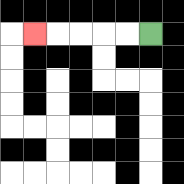{'start': '[6, 1]', 'end': '[1, 1]', 'path_directions': 'L,L,L,L,L', 'path_coordinates': '[[6, 1], [5, 1], [4, 1], [3, 1], [2, 1], [1, 1]]'}